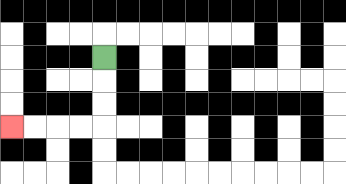{'start': '[4, 2]', 'end': '[0, 5]', 'path_directions': 'D,D,D,L,L,L,L', 'path_coordinates': '[[4, 2], [4, 3], [4, 4], [4, 5], [3, 5], [2, 5], [1, 5], [0, 5]]'}